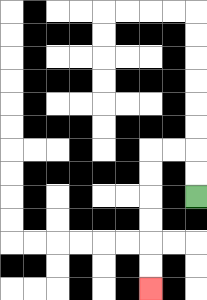{'start': '[8, 8]', 'end': '[6, 12]', 'path_directions': 'U,U,L,L,D,D,D,D,D,D', 'path_coordinates': '[[8, 8], [8, 7], [8, 6], [7, 6], [6, 6], [6, 7], [6, 8], [6, 9], [6, 10], [6, 11], [6, 12]]'}